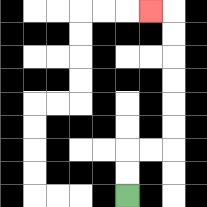{'start': '[5, 8]', 'end': '[6, 0]', 'path_directions': 'U,U,R,R,U,U,U,U,U,U,L', 'path_coordinates': '[[5, 8], [5, 7], [5, 6], [6, 6], [7, 6], [7, 5], [7, 4], [7, 3], [7, 2], [7, 1], [7, 0], [6, 0]]'}